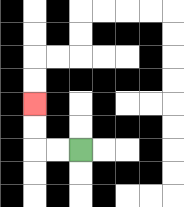{'start': '[3, 6]', 'end': '[1, 4]', 'path_directions': 'L,L,U,U', 'path_coordinates': '[[3, 6], [2, 6], [1, 6], [1, 5], [1, 4]]'}